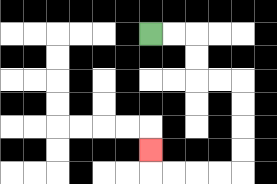{'start': '[6, 1]', 'end': '[6, 6]', 'path_directions': 'R,R,D,D,R,R,D,D,D,D,L,L,L,L,U', 'path_coordinates': '[[6, 1], [7, 1], [8, 1], [8, 2], [8, 3], [9, 3], [10, 3], [10, 4], [10, 5], [10, 6], [10, 7], [9, 7], [8, 7], [7, 7], [6, 7], [6, 6]]'}